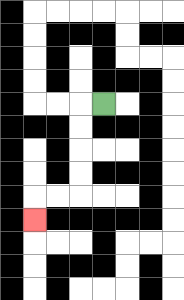{'start': '[4, 4]', 'end': '[1, 9]', 'path_directions': 'L,D,D,D,D,L,L,D', 'path_coordinates': '[[4, 4], [3, 4], [3, 5], [3, 6], [3, 7], [3, 8], [2, 8], [1, 8], [1, 9]]'}